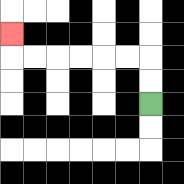{'start': '[6, 4]', 'end': '[0, 1]', 'path_directions': 'U,U,L,L,L,L,L,L,U', 'path_coordinates': '[[6, 4], [6, 3], [6, 2], [5, 2], [4, 2], [3, 2], [2, 2], [1, 2], [0, 2], [0, 1]]'}